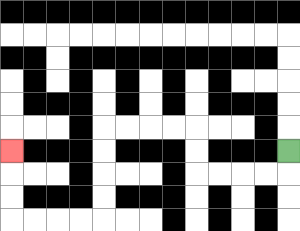{'start': '[12, 6]', 'end': '[0, 6]', 'path_directions': 'D,L,L,L,L,U,U,L,L,L,L,D,D,D,D,L,L,L,L,U,U,U', 'path_coordinates': '[[12, 6], [12, 7], [11, 7], [10, 7], [9, 7], [8, 7], [8, 6], [8, 5], [7, 5], [6, 5], [5, 5], [4, 5], [4, 6], [4, 7], [4, 8], [4, 9], [3, 9], [2, 9], [1, 9], [0, 9], [0, 8], [0, 7], [0, 6]]'}